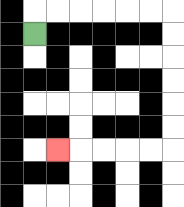{'start': '[1, 1]', 'end': '[2, 6]', 'path_directions': 'U,R,R,R,R,R,R,D,D,D,D,D,D,L,L,L,L,L', 'path_coordinates': '[[1, 1], [1, 0], [2, 0], [3, 0], [4, 0], [5, 0], [6, 0], [7, 0], [7, 1], [7, 2], [7, 3], [7, 4], [7, 5], [7, 6], [6, 6], [5, 6], [4, 6], [3, 6], [2, 6]]'}